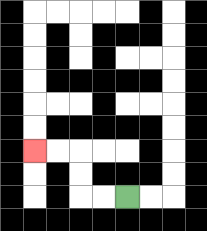{'start': '[5, 8]', 'end': '[1, 6]', 'path_directions': 'L,L,U,U,L,L', 'path_coordinates': '[[5, 8], [4, 8], [3, 8], [3, 7], [3, 6], [2, 6], [1, 6]]'}